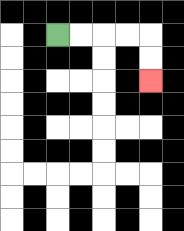{'start': '[2, 1]', 'end': '[6, 3]', 'path_directions': 'R,R,R,R,D,D', 'path_coordinates': '[[2, 1], [3, 1], [4, 1], [5, 1], [6, 1], [6, 2], [6, 3]]'}